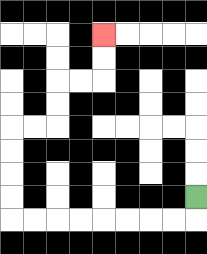{'start': '[8, 8]', 'end': '[4, 1]', 'path_directions': 'D,L,L,L,L,L,L,L,L,U,U,U,U,R,R,U,U,R,R,U,U', 'path_coordinates': '[[8, 8], [8, 9], [7, 9], [6, 9], [5, 9], [4, 9], [3, 9], [2, 9], [1, 9], [0, 9], [0, 8], [0, 7], [0, 6], [0, 5], [1, 5], [2, 5], [2, 4], [2, 3], [3, 3], [4, 3], [4, 2], [4, 1]]'}